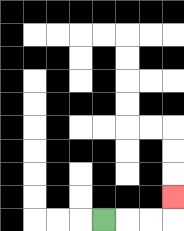{'start': '[4, 9]', 'end': '[7, 8]', 'path_directions': 'R,R,R,U', 'path_coordinates': '[[4, 9], [5, 9], [6, 9], [7, 9], [7, 8]]'}